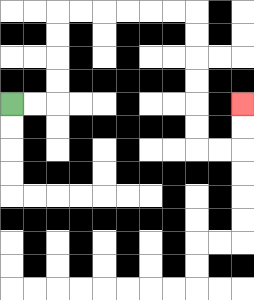{'start': '[0, 4]', 'end': '[10, 4]', 'path_directions': 'R,R,U,U,U,U,R,R,R,R,R,R,D,D,D,D,D,D,R,R,U,U', 'path_coordinates': '[[0, 4], [1, 4], [2, 4], [2, 3], [2, 2], [2, 1], [2, 0], [3, 0], [4, 0], [5, 0], [6, 0], [7, 0], [8, 0], [8, 1], [8, 2], [8, 3], [8, 4], [8, 5], [8, 6], [9, 6], [10, 6], [10, 5], [10, 4]]'}